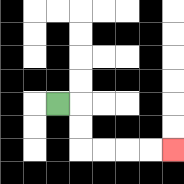{'start': '[2, 4]', 'end': '[7, 6]', 'path_directions': 'R,D,D,R,R,R,R', 'path_coordinates': '[[2, 4], [3, 4], [3, 5], [3, 6], [4, 6], [5, 6], [6, 6], [7, 6]]'}